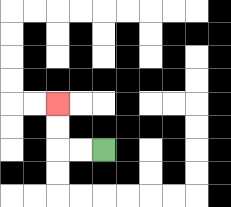{'start': '[4, 6]', 'end': '[2, 4]', 'path_directions': 'L,L,U,U', 'path_coordinates': '[[4, 6], [3, 6], [2, 6], [2, 5], [2, 4]]'}